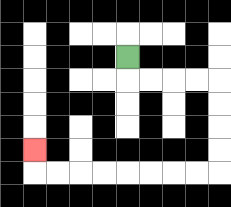{'start': '[5, 2]', 'end': '[1, 6]', 'path_directions': 'D,R,R,R,R,D,D,D,D,L,L,L,L,L,L,L,L,U', 'path_coordinates': '[[5, 2], [5, 3], [6, 3], [7, 3], [8, 3], [9, 3], [9, 4], [9, 5], [9, 6], [9, 7], [8, 7], [7, 7], [6, 7], [5, 7], [4, 7], [3, 7], [2, 7], [1, 7], [1, 6]]'}